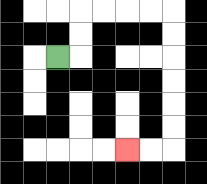{'start': '[2, 2]', 'end': '[5, 6]', 'path_directions': 'R,U,U,R,R,R,R,D,D,D,D,D,D,L,L', 'path_coordinates': '[[2, 2], [3, 2], [3, 1], [3, 0], [4, 0], [5, 0], [6, 0], [7, 0], [7, 1], [7, 2], [7, 3], [7, 4], [7, 5], [7, 6], [6, 6], [5, 6]]'}